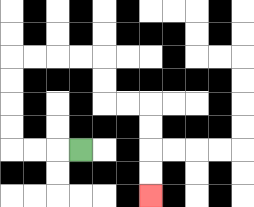{'start': '[3, 6]', 'end': '[6, 8]', 'path_directions': 'L,L,L,U,U,U,U,R,R,R,R,D,D,R,R,D,D,D,D', 'path_coordinates': '[[3, 6], [2, 6], [1, 6], [0, 6], [0, 5], [0, 4], [0, 3], [0, 2], [1, 2], [2, 2], [3, 2], [4, 2], [4, 3], [4, 4], [5, 4], [6, 4], [6, 5], [6, 6], [6, 7], [6, 8]]'}